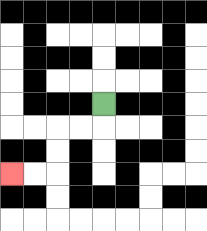{'start': '[4, 4]', 'end': '[0, 7]', 'path_directions': 'D,L,L,D,D,L,L', 'path_coordinates': '[[4, 4], [4, 5], [3, 5], [2, 5], [2, 6], [2, 7], [1, 7], [0, 7]]'}